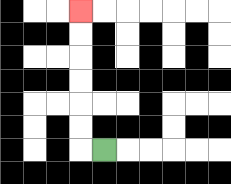{'start': '[4, 6]', 'end': '[3, 0]', 'path_directions': 'L,U,U,U,U,U,U', 'path_coordinates': '[[4, 6], [3, 6], [3, 5], [3, 4], [3, 3], [3, 2], [3, 1], [3, 0]]'}